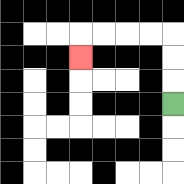{'start': '[7, 4]', 'end': '[3, 2]', 'path_directions': 'U,U,U,L,L,L,L,D', 'path_coordinates': '[[7, 4], [7, 3], [7, 2], [7, 1], [6, 1], [5, 1], [4, 1], [3, 1], [3, 2]]'}